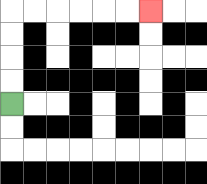{'start': '[0, 4]', 'end': '[6, 0]', 'path_directions': 'U,U,U,U,R,R,R,R,R,R', 'path_coordinates': '[[0, 4], [0, 3], [0, 2], [0, 1], [0, 0], [1, 0], [2, 0], [3, 0], [4, 0], [5, 0], [6, 0]]'}